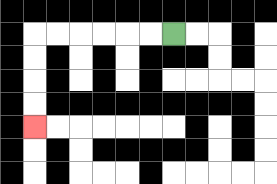{'start': '[7, 1]', 'end': '[1, 5]', 'path_directions': 'L,L,L,L,L,L,D,D,D,D', 'path_coordinates': '[[7, 1], [6, 1], [5, 1], [4, 1], [3, 1], [2, 1], [1, 1], [1, 2], [1, 3], [1, 4], [1, 5]]'}